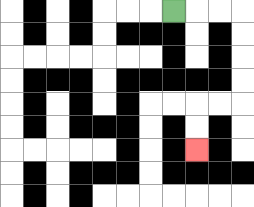{'start': '[7, 0]', 'end': '[8, 6]', 'path_directions': 'R,R,R,D,D,D,D,L,L,D,D', 'path_coordinates': '[[7, 0], [8, 0], [9, 0], [10, 0], [10, 1], [10, 2], [10, 3], [10, 4], [9, 4], [8, 4], [8, 5], [8, 6]]'}